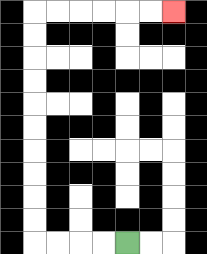{'start': '[5, 10]', 'end': '[7, 0]', 'path_directions': 'L,L,L,L,U,U,U,U,U,U,U,U,U,U,R,R,R,R,R,R', 'path_coordinates': '[[5, 10], [4, 10], [3, 10], [2, 10], [1, 10], [1, 9], [1, 8], [1, 7], [1, 6], [1, 5], [1, 4], [1, 3], [1, 2], [1, 1], [1, 0], [2, 0], [3, 0], [4, 0], [5, 0], [6, 0], [7, 0]]'}